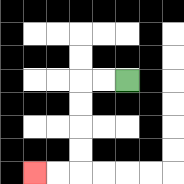{'start': '[5, 3]', 'end': '[1, 7]', 'path_directions': 'L,L,D,D,D,D,L,L', 'path_coordinates': '[[5, 3], [4, 3], [3, 3], [3, 4], [3, 5], [3, 6], [3, 7], [2, 7], [1, 7]]'}